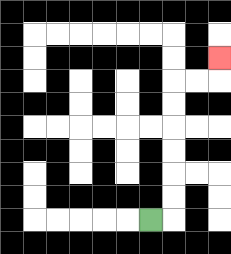{'start': '[6, 9]', 'end': '[9, 2]', 'path_directions': 'R,U,U,U,U,U,U,R,R,U', 'path_coordinates': '[[6, 9], [7, 9], [7, 8], [7, 7], [7, 6], [7, 5], [7, 4], [7, 3], [8, 3], [9, 3], [9, 2]]'}